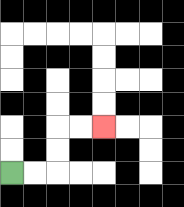{'start': '[0, 7]', 'end': '[4, 5]', 'path_directions': 'R,R,U,U,R,R', 'path_coordinates': '[[0, 7], [1, 7], [2, 7], [2, 6], [2, 5], [3, 5], [4, 5]]'}